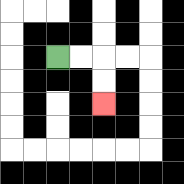{'start': '[2, 2]', 'end': '[4, 4]', 'path_directions': 'R,R,D,D', 'path_coordinates': '[[2, 2], [3, 2], [4, 2], [4, 3], [4, 4]]'}